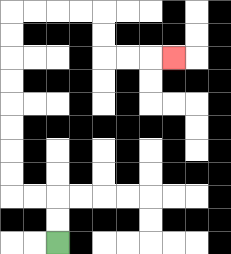{'start': '[2, 10]', 'end': '[7, 2]', 'path_directions': 'U,U,L,L,U,U,U,U,U,U,U,U,R,R,R,R,D,D,R,R,R', 'path_coordinates': '[[2, 10], [2, 9], [2, 8], [1, 8], [0, 8], [0, 7], [0, 6], [0, 5], [0, 4], [0, 3], [0, 2], [0, 1], [0, 0], [1, 0], [2, 0], [3, 0], [4, 0], [4, 1], [4, 2], [5, 2], [6, 2], [7, 2]]'}